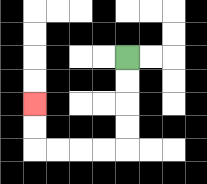{'start': '[5, 2]', 'end': '[1, 4]', 'path_directions': 'D,D,D,D,L,L,L,L,U,U', 'path_coordinates': '[[5, 2], [5, 3], [5, 4], [5, 5], [5, 6], [4, 6], [3, 6], [2, 6], [1, 6], [1, 5], [1, 4]]'}